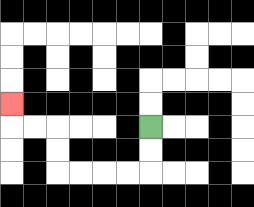{'start': '[6, 5]', 'end': '[0, 4]', 'path_directions': 'D,D,L,L,L,L,U,U,L,L,U', 'path_coordinates': '[[6, 5], [6, 6], [6, 7], [5, 7], [4, 7], [3, 7], [2, 7], [2, 6], [2, 5], [1, 5], [0, 5], [0, 4]]'}